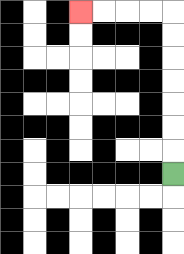{'start': '[7, 7]', 'end': '[3, 0]', 'path_directions': 'U,U,U,U,U,U,U,L,L,L,L', 'path_coordinates': '[[7, 7], [7, 6], [7, 5], [7, 4], [7, 3], [7, 2], [7, 1], [7, 0], [6, 0], [5, 0], [4, 0], [3, 0]]'}